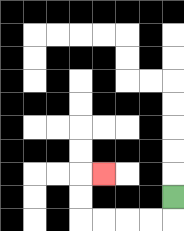{'start': '[7, 8]', 'end': '[4, 7]', 'path_directions': 'D,L,L,L,L,U,U,R', 'path_coordinates': '[[7, 8], [7, 9], [6, 9], [5, 9], [4, 9], [3, 9], [3, 8], [3, 7], [4, 7]]'}